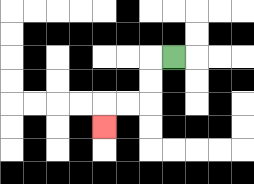{'start': '[7, 2]', 'end': '[4, 5]', 'path_directions': 'L,D,D,L,L,D', 'path_coordinates': '[[7, 2], [6, 2], [6, 3], [6, 4], [5, 4], [4, 4], [4, 5]]'}